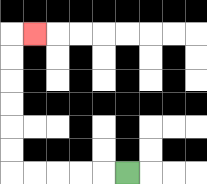{'start': '[5, 7]', 'end': '[1, 1]', 'path_directions': 'L,L,L,L,L,U,U,U,U,U,U,R', 'path_coordinates': '[[5, 7], [4, 7], [3, 7], [2, 7], [1, 7], [0, 7], [0, 6], [0, 5], [0, 4], [0, 3], [0, 2], [0, 1], [1, 1]]'}